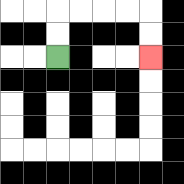{'start': '[2, 2]', 'end': '[6, 2]', 'path_directions': 'U,U,R,R,R,R,D,D', 'path_coordinates': '[[2, 2], [2, 1], [2, 0], [3, 0], [4, 0], [5, 0], [6, 0], [6, 1], [6, 2]]'}